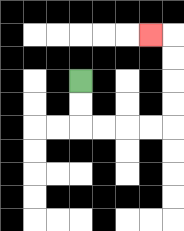{'start': '[3, 3]', 'end': '[6, 1]', 'path_directions': 'D,D,R,R,R,R,U,U,U,U,L', 'path_coordinates': '[[3, 3], [3, 4], [3, 5], [4, 5], [5, 5], [6, 5], [7, 5], [7, 4], [7, 3], [7, 2], [7, 1], [6, 1]]'}